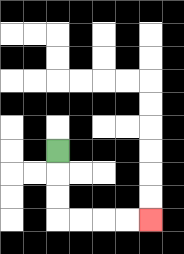{'start': '[2, 6]', 'end': '[6, 9]', 'path_directions': 'D,D,D,R,R,R,R', 'path_coordinates': '[[2, 6], [2, 7], [2, 8], [2, 9], [3, 9], [4, 9], [5, 9], [6, 9]]'}